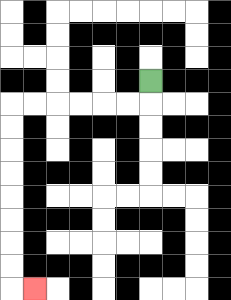{'start': '[6, 3]', 'end': '[1, 12]', 'path_directions': 'D,L,L,L,L,L,L,D,D,D,D,D,D,D,D,R', 'path_coordinates': '[[6, 3], [6, 4], [5, 4], [4, 4], [3, 4], [2, 4], [1, 4], [0, 4], [0, 5], [0, 6], [0, 7], [0, 8], [0, 9], [0, 10], [0, 11], [0, 12], [1, 12]]'}